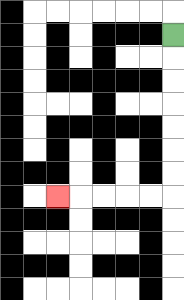{'start': '[7, 1]', 'end': '[2, 8]', 'path_directions': 'D,D,D,D,D,D,D,L,L,L,L,L', 'path_coordinates': '[[7, 1], [7, 2], [7, 3], [7, 4], [7, 5], [7, 6], [7, 7], [7, 8], [6, 8], [5, 8], [4, 8], [3, 8], [2, 8]]'}